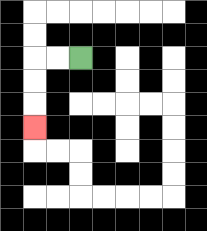{'start': '[3, 2]', 'end': '[1, 5]', 'path_directions': 'L,L,D,D,D', 'path_coordinates': '[[3, 2], [2, 2], [1, 2], [1, 3], [1, 4], [1, 5]]'}